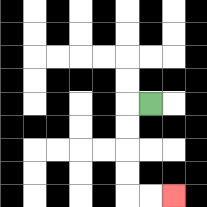{'start': '[6, 4]', 'end': '[7, 8]', 'path_directions': 'L,D,D,D,D,R,R', 'path_coordinates': '[[6, 4], [5, 4], [5, 5], [5, 6], [5, 7], [5, 8], [6, 8], [7, 8]]'}